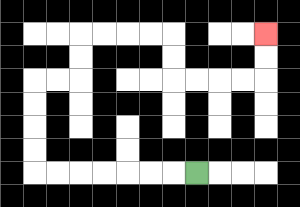{'start': '[8, 7]', 'end': '[11, 1]', 'path_directions': 'L,L,L,L,L,L,L,U,U,U,U,R,R,U,U,R,R,R,R,D,D,R,R,R,R,U,U', 'path_coordinates': '[[8, 7], [7, 7], [6, 7], [5, 7], [4, 7], [3, 7], [2, 7], [1, 7], [1, 6], [1, 5], [1, 4], [1, 3], [2, 3], [3, 3], [3, 2], [3, 1], [4, 1], [5, 1], [6, 1], [7, 1], [7, 2], [7, 3], [8, 3], [9, 3], [10, 3], [11, 3], [11, 2], [11, 1]]'}